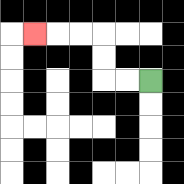{'start': '[6, 3]', 'end': '[1, 1]', 'path_directions': 'L,L,U,U,L,L,L', 'path_coordinates': '[[6, 3], [5, 3], [4, 3], [4, 2], [4, 1], [3, 1], [2, 1], [1, 1]]'}